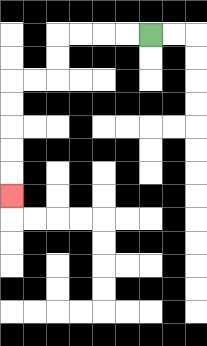{'start': '[6, 1]', 'end': '[0, 8]', 'path_directions': 'L,L,L,L,D,D,L,L,D,D,D,D,D', 'path_coordinates': '[[6, 1], [5, 1], [4, 1], [3, 1], [2, 1], [2, 2], [2, 3], [1, 3], [0, 3], [0, 4], [0, 5], [0, 6], [0, 7], [0, 8]]'}